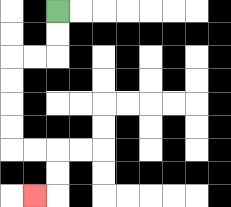{'start': '[2, 0]', 'end': '[1, 8]', 'path_directions': 'D,D,L,L,D,D,D,D,R,R,D,D,L', 'path_coordinates': '[[2, 0], [2, 1], [2, 2], [1, 2], [0, 2], [0, 3], [0, 4], [0, 5], [0, 6], [1, 6], [2, 6], [2, 7], [2, 8], [1, 8]]'}